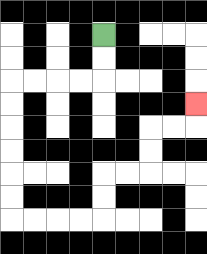{'start': '[4, 1]', 'end': '[8, 4]', 'path_directions': 'D,D,L,L,L,L,D,D,D,D,D,D,R,R,R,R,U,U,R,R,U,U,R,R,U', 'path_coordinates': '[[4, 1], [4, 2], [4, 3], [3, 3], [2, 3], [1, 3], [0, 3], [0, 4], [0, 5], [0, 6], [0, 7], [0, 8], [0, 9], [1, 9], [2, 9], [3, 9], [4, 9], [4, 8], [4, 7], [5, 7], [6, 7], [6, 6], [6, 5], [7, 5], [8, 5], [8, 4]]'}